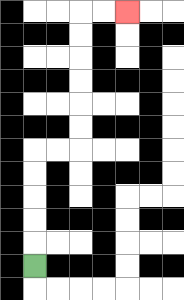{'start': '[1, 11]', 'end': '[5, 0]', 'path_directions': 'U,U,U,U,U,R,R,U,U,U,U,U,U,R,R', 'path_coordinates': '[[1, 11], [1, 10], [1, 9], [1, 8], [1, 7], [1, 6], [2, 6], [3, 6], [3, 5], [3, 4], [3, 3], [3, 2], [3, 1], [3, 0], [4, 0], [5, 0]]'}